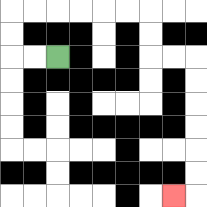{'start': '[2, 2]', 'end': '[7, 8]', 'path_directions': 'L,L,U,U,R,R,R,R,R,R,D,D,R,R,D,D,D,D,D,D,L', 'path_coordinates': '[[2, 2], [1, 2], [0, 2], [0, 1], [0, 0], [1, 0], [2, 0], [3, 0], [4, 0], [5, 0], [6, 0], [6, 1], [6, 2], [7, 2], [8, 2], [8, 3], [8, 4], [8, 5], [8, 6], [8, 7], [8, 8], [7, 8]]'}